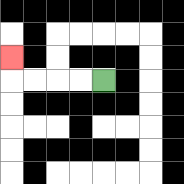{'start': '[4, 3]', 'end': '[0, 2]', 'path_directions': 'L,L,L,L,U', 'path_coordinates': '[[4, 3], [3, 3], [2, 3], [1, 3], [0, 3], [0, 2]]'}